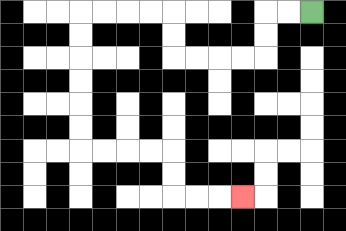{'start': '[13, 0]', 'end': '[10, 8]', 'path_directions': 'L,L,D,D,L,L,L,L,U,U,L,L,L,L,D,D,D,D,D,D,R,R,R,R,D,D,R,R,R', 'path_coordinates': '[[13, 0], [12, 0], [11, 0], [11, 1], [11, 2], [10, 2], [9, 2], [8, 2], [7, 2], [7, 1], [7, 0], [6, 0], [5, 0], [4, 0], [3, 0], [3, 1], [3, 2], [3, 3], [3, 4], [3, 5], [3, 6], [4, 6], [5, 6], [6, 6], [7, 6], [7, 7], [7, 8], [8, 8], [9, 8], [10, 8]]'}